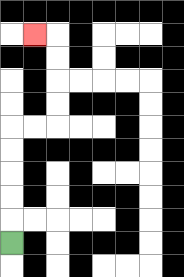{'start': '[0, 10]', 'end': '[1, 1]', 'path_directions': 'U,U,U,U,U,R,R,U,U,U,U,L', 'path_coordinates': '[[0, 10], [0, 9], [0, 8], [0, 7], [0, 6], [0, 5], [1, 5], [2, 5], [2, 4], [2, 3], [2, 2], [2, 1], [1, 1]]'}